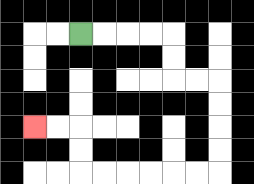{'start': '[3, 1]', 'end': '[1, 5]', 'path_directions': 'R,R,R,R,D,D,R,R,D,D,D,D,L,L,L,L,L,L,U,U,L,L', 'path_coordinates': '[[3, 1], [4, 1], [5, 1], [6, 1], [7, 1], [7, 2], [7, 3], [8, 3], [9, 3], [9, 4], [9, 5], [9, 6], [9, 7], [8, 7], [7, 7], [6, 7], [5, 7], [4, 7], [3, 7], [3, 6], [3, 5], [2, 5], [1, 5]]'}